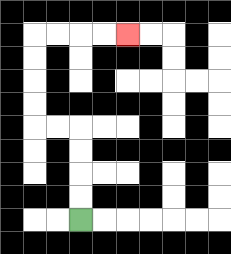{'start': '[3, 9]', 'end': '[5, 1]', 'path_directions': 'U,U,U,U,L,L,U,U,U,U,R,R,R,R', 'path_coordinates': '[[3, 9], [3, 8], [3, 7], [3, 6], [3, 5], [2, 5], [1, 5], [1, 4], [1, 3], [1, 2], [1, 1], [2, 1], [3, 1], [4, 1], [5, 1]]'}